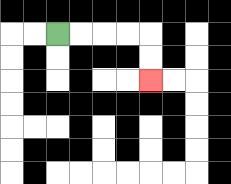{'start': '[2, 1]', 'end': '[6, 3]', 'path_directions': 'R,R,R,R,D,D', 'path_coordinates': '[[2, 1], [3, 1], [4, 1], [5, 1], [6, 1], [6, 2], [6, 3]]'}